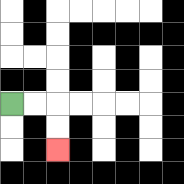{'start': '[0, 4]', 'end': '[2, 6]', 'path_directions': 'R,R,D,D', 'path_coordinates': '[[0, 4], [1, 4], [2, 4], [2, 5], [2, 6]]'}